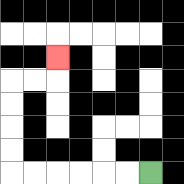{'start': '[6, 7]', 'end': '[2, 2]', 'path_directions': 'L,L,L,L,L,L,U,U,U,U,R,R,U', 'path_coordinates': '[[6, 7], [5, 7], [4, 7], [3, 7], [2, 7], [1, 7], [0, 7], [0, 6], [0, 5], [0, 4], [0, 3], [1, 3], [2, 3], [2, 2]]'}